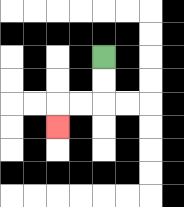{'start': '[4, 2]', 'end': '[2, 5]', 'path_directions': 'D,D,L,L,D', 'path_coordinates': '[[4, 2], [4, 3], [4, 4], [3, 4], [2, 4], [2, 5]]'}